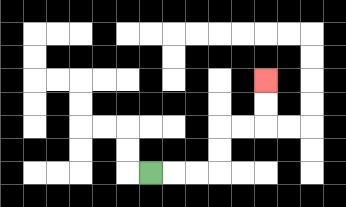{'start': '[6, 7]', 'end': '[11, 3]', 'path_directions': 'R,R,R,U,U,R,R,U,U', 'path_coordinates': '[[6, 7], [7, 7], [8, 7], [9, 7], [9, 6], [9, 5], [10, 5], [11, 5], [11, 4], [11, 3]]'}